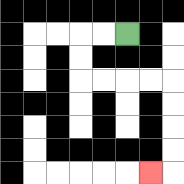{'start': '[5, 1]', 'end': '[6, 7]', 'path_directions': 'L,L,D,D,R,R,R,R,D,D,D,D,L', 'path_coordinates': '[[5, 1], [4, 1], [3, 1], [3, 2], [3, 3], [4, 3], [5, 3], [6, 3], [7, 3], [7, 4], [7, 5], [7, 6], [7, 7], [6, 7]]'}